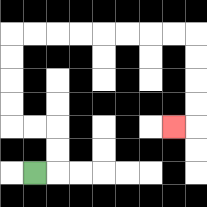{'start': '[1, 7]', 'end': '[7, 5]', 'path_directions': 'R,U,U,L,L,U,U,U,U,R,R,R,R,R,R,R,R,D,D,D,D,L', 'path_coordinates': '[[1, 7], [2, 7], [2, 6], [2, 5], [1, 5], [0, 5], [0, 4], [0, 3], [0, 2], [0, 1], [1, 1], [2, 1], [3, 1], [4, 1], [5, 1], [6, 1], [7, 1], [8, 1], [8, 2], [8, 3], [8, 4], [8, 5], [7, 5]]'}